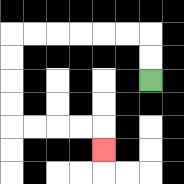{'start': '[6, 3]', 'end': '[4, 6]', 'path_directions': 'U,U,L,L,L,L,L,L,D,D,D,D,R,R,R,R,D', 'path_coordinates': '[[6, 3], [6, 2], [6, 1], [5, 1], [4, 1], [3, 1], [2, 1], [1, 1], [0, 1], [0, 2], [0, 3], [0, 4], [0, 5], [1, 5], [2, 5], [3, 5], [4, 5], [4, 6]]'}